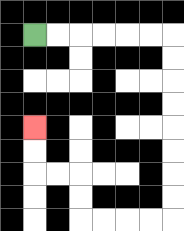{'start': '[1, 1]', 'end': '[1, 5]', 'path_directions': 'R,R,R,R,R,R,D,D,D,D,D,D,D,D,L,L,L,L,U,U,L,L,U,U', 'path_coordinates': '[[1, 1], [2, 1], [3, 1], [4, 1], [5, 1], [6, 1], [7, 1], [7, 2], [7, 3], [7, 4], [7, 5], [7, 6], [7, 7], [7, 8], [7, 9], [6, 9], [5, 9], [4, 9], [3, 9], [3, 8], [3, 7], [2, 7], [1, 7], [1, 6], [1, 5]]'}